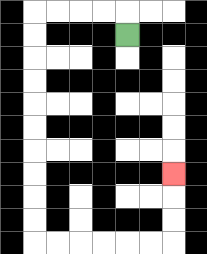{'start': '[5, 1]', 'end': '[7, 7]', 'path_directions': 'U,L,L,L,L,D,D,D,D,D,D,D,D,D,D,R,R,R,R,R,R,U,U,U', 'path_coordinates': '[[5, 1], [5, 0], [4, 0], [3, 0], [2, 0], [1, 0], [1, 1], [1, 2], [1, 3], [1, 4], [1, 5], [1, 6], [1, 7], [1, 8], [1, 9], [1, 10], [2, 10], [3, 10], [4, 10], [5, 10], [6, 10], [7, 10], [7, 9], [7, 8], [7, 7]]'}